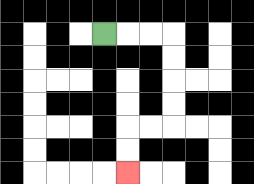{'start': '[4, 1]', 'end': '[5, 7]', 'path_directions': 'R,R,R,D,D,D,D,L,L,D,D', 'path_coordinates': '[[4, 1], [5, 1], [6, 1], [7, 1], [7, 2], [7, 3], [7, 4], [7, 5], [6, 5], [5, 5], [5, 6], [5, 7]]'}